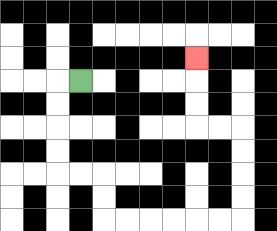{'start': '[3, 3]', 'end': '[8, 2]', 'path_directions': 'L,D,D,D,D,R,R,D,D,R,R,R,R,R,R,U,U,U,U,L,L,U,U,U', 'path_coordinates': '[[3, 3], [2, 3], [2, 4], [2, 5], [2, 6], [2, 7], [3, 7], [4, 7], [4, 8], [4, 9], [5, 9], [6, 9], [7, 9], [8, 9], [9, 9], [10, 9], [10, 8], [10, 7], [10, 6], [10, 5], [9, 5], [8, 5], [8, 4], [8, 3], [8, 2]]'}